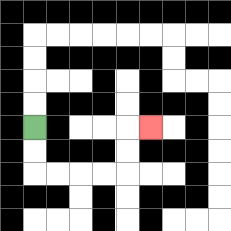{'start': '[1, 5]', 'end': '[6, 5]', 'path_directions': 'D,D,R,R,R,R,U,U,R', 'path_coordinates': '[[1, 5], [1, 6], [1, 7], [2, 7], [3, 7], [4, 7], [5, 7], [5, 6], [5, 5], [6, 5]]'}